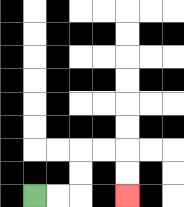{'start': '[1, 8]', 'end': '[5, 8]', 'path_directions': 'R,R,U,U,R,R,D,D', 'path_coordinates': '[[1, 8], [2, 8], [3, 8], [3, 7], [3, 6], [4, 6], [5, 6], [5, 7], [5, 8]]'}